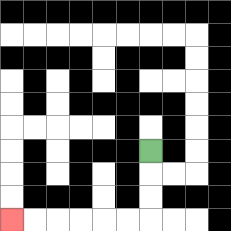{'start': '[6, 6]', 'end': '[0, 9]', 'path_directions': 'D,D,D,L,L,L,L,L,L', 'path_coordinates': '[[6, 6], [6, 7], [6, 8], [6, 9], [5, 9], [4, 9], [3, 9], [2, 9], [1, 9], [0, 9]]'}